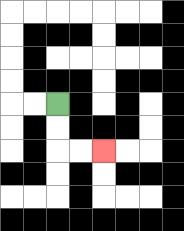{'start': '[2, 4]', 'end': '[4, 6]', 'path_directions': 'D,D,R,R', 'path_coordinates': '[[2, 4], [2, 5], [2, 6], [3, 6], [4, 6]]'}